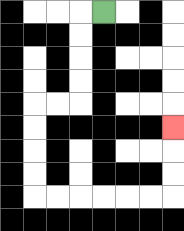{'start': '[4, 0]', 'end': '[7, 5]', 'path_directions': 'L,D,D,D,D,L,L,D,D,D,D,R,R,R,R,R,R,U,U,U', 'path_coordinates': '[[4, 0], [3, 0], [3, 1], [3, 2], [3, 3], [3, 4], [2, 4], [1, 4], [1, 5], [1, 6], [1, 7], [1, 8], [2, 8], [3, 8], [4, 8], [5, 8], [6, 8], [7, 8], [7, 7], [7, 6], [7, 5]]'}